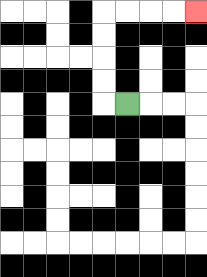{'start': '[5, 4]', 'end': '[8, 0]', 'path_directions': 'L,U,U,U,U,R,R,R,R', 'path_coordinates': '[[5, 4], [4, 4], [4, 3], [4, 2], [4, 1], [4, 0], [5, 0], [6, 0], [7, 0], [8, 0]]'}